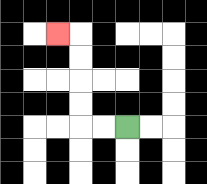{'start': '[5, 5]', 'end': '[2, 1]', 'path_directions': 'L,L,U,U,U,U,L', 'path_coordinates': '[[5, 5], [4, 5], [3, 5], [3, 4], [3, 3], [3, 2], [3, 1], [2, 1]]'}